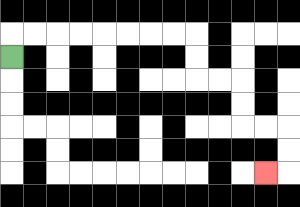{'start': '[0, 2]', 'end': '[11, 7]', 'path_directions': 'U,R,R,R,R,R,R,R,R,D,D,R,R,D,D,R,R,D,D,L', 'path_coordinates': '[[0, 2], [0, 1], [1, 1], [2, 1], [3, 1], [4, 1], [5, 1], [6, 1], [7, 1], [8, 1], [8, 2], [8, 3], [9, 3], [10, 3], [10, 4], [10, 5], [11, 5], [12, 5], [12, 6], [12, 7], [11, 7]]'}